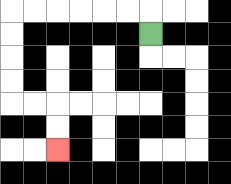{'start': '[6, 1]', 'end': '[2, 6]', 'path_directions': 'U,L,L,L,L,L,L,D,D,D,D,R,R,D,D', 'path_coordinates': '[[6, 1], [6, 0], [5, 0], [4, 0], [3, 0], [2, 0], [1, 0], [0, 0], [0, 1], [0, 2], [0, 3], [0, 4], [1, 4], [2, 4], [2, 5], [2, 6]]'}